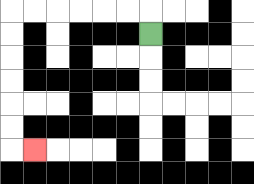{'start': '[6, 1]', 'end': '[1, 6]', 'path_directions': 'U,L,L,L,L,L,L,D,D,D,D,D,D,R', 'path_coordinates': '[[6, 1], [6, 0], [5, 0], [4, 0], [3, 0], [2, 0], [1, 0], [0, 0], [0, 1], [0, 2], [0, 3], [0, 4], [0, 5], [0, 6], [1, 6]]'}